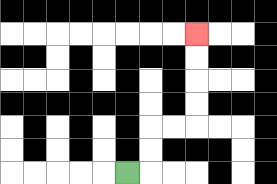{'start': '[5, 7]', 'end': '[8, 1]', 'path_directions': 'R,U,U,R,R,U,U,U,U', 'path_coordinates': '[[5, 7], [6, 7], [6, 6], [6, 5], [7, 5], [8, 5], [8, 4], [8, 3], [8, 2], [8, 1]]'}